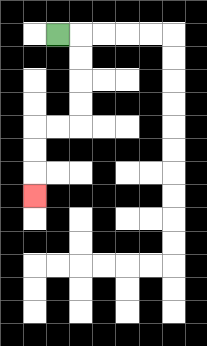{'start': '[2, 1]', 'end': '[1, 8]', 'path_directions': 'R,D,D,D,D,L,L,D,D,D', 'path_coordinates': '[[2, 1], [3, 1], [3, 2], [3, 3], [3, 4], [3, 5], [2, 5], [1, 5], [1, 6], [1, 7], [1, 8]]'}